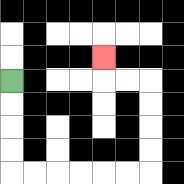{'start': '[0, 3]', 'end': '[4, 2]', 'path_directions': 'D,D,D,D,R,R,R,R,R,R,U,U,U,U,L,L,U', 'path_coordinates': '[[0, 3], [0, 4], [0, 5], [0, 6], [0, 7], [1, 7], [2, 7], [3, 7], [4, 7], [5, 7], [6, 7], [6, 6], [6, 5], [6, 4], [6, 3], [5, 3], [4, 3], [4, 2]]'}